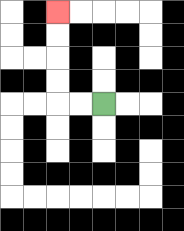{'start': '[4, 4]', 'end': '[2, 0]', 'path_directions': 'L,L,U,U,U,U', 'path_coordinates': '[[4, 4], [3, 4], [2, 4], [2, 3], [2, 2], [2, 1], [2, 0]]'}